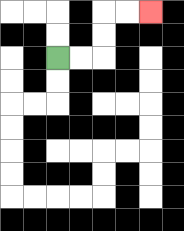{'start': '[2, 2]', 'end': '[6, 0]', 'path_directions': 'R,R,U,U,R,R', 'path_coordinates': '[[2, 2], [3, 2], [4, 2], [4, 1], [4, 0], [5, 0], [6, 0]]'}